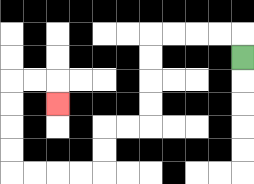{'start': '[10, 2]', 'end': '[2, 4]', 'path_directions': 'U,L,L,L,L,D,D,D,D,L,L,D,D,L,L,L,L,U,U,U,U,R,R,D', 'path_coordinates': '[[10, 2], [10, 1], [9, 1], [8, 1], [7, 1], [6, 1], [6, 2], [6, 3], [6, 4], [6, 5], [5, 5], [4, 5], [4, 6], [4, 7], [3, 7], [2, 7], [1, 7], [0, 7], [0, 6], [0, 5], [0, 4], [0, 3], [1, 3], [2, 3], [2, 4]]'}